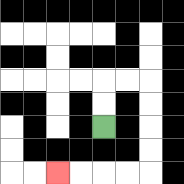{'start': '[4, 5]', 'end': '[2, 7]', 'path_directions': 'U,U,R,R,D,D,D,D,L,L,L,L', 'path_coordinates': '[[4, 5], [4, 4], [4, 3], [5, 3], [6, 3], [6, 4], [6, 5], [6, 6], [6, 7], [5, 7], [4, 7], [3, 7], [2, 7]]'}